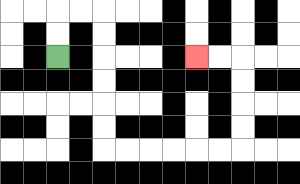{'start': '[2, 2]', 'end': '[8, 2]', 'path_directions': 'U,U,R,R,D,D,D,D,D,D,R,R,R,R,R,R,U,U,U,U,L,L', 'path_coordinates': '[[2, 2], [2, 1], [2, 0], [3, 0], [4, 0], [4, 1], [4, 2], [4, 3], [4, 4], [4, 5], [4, 6], [5, 6], [6, 6], [7, 6], [8, 6], [9, 6], [10, 6], [10, 5], [10, 4], [10, 3], [10, 2], [9, 2], [8, 2]]'}